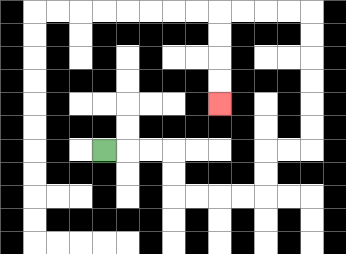{'start': '[4, 6]', 'end': '[9, 4]', 'path_directions': 'R,R,R,D,D,R,R,R,R,U,U,R,R,U,U,U,U,U,U,L,L,L,L,D,D,D,D', 'path_coordinates': '[[4, 6], [5, 6], [6, 6], [7, 6], [7, 7], [7, 8], [8, 8], [9, 8], [10, 8], [11, 8], [11, 7], [11, 6], [12, 6], [13, 6], [13, 5], [13, 4], [13, 3], [13, 2], [13, 1], [13, 0], [12, 0], [11, 0], [10, 0], [9, 0], [9, 1], [9, 2], [9, 3], [9, 4]]'}